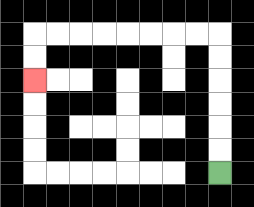{'start': '[9, 7]', 'end': '[1, 3]', 'path_directions': 'U,U,U,U,U,U,L,L,L,L,L,L,L,L,D,D', 'path_coordinates': '[[9, 7], [9, 6], [9, 5], [9, 4], [9, 3], [9, 2], [9, 1], [8, 1], [7, 1], [6, 1], [5, 1], [4, 1], [3, 1], [2, 1], [1, 1], [1, 2], [1, 3]]'}